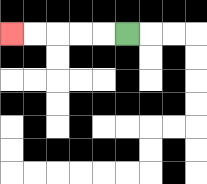{'start': '[5, 1]', 'end': '[0, 1]', 'path_directions': 'L,L,L,L,L', 'path_coordinates': '[[5, 1], [4, 1], [3, 1], [2, 1], [1, 1], [0, 1]]'}